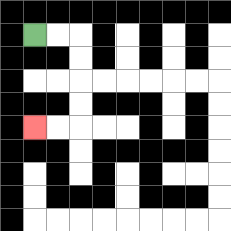{'start': '[1, 1]', 'end': '[1, 5]', 'path_directions': 'R,R,D,D,D,D,L,L', 'path_coordinates': '[[1, 1], [2, 1], [3, 1], [3, 2], [3, 3], [3, 4], [3, 5], [2, 5], [1, 5]]'}